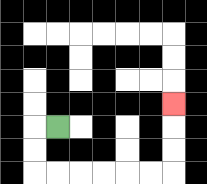{'start': '[2, 5]', 'end': '[7, 4]', 'path_directions': 'L,D,D,R,R,R,R,R,R,U,U,U', 'path_coordinates': '[[2, 5], [1, 5], [1, 6], [1, 7], [2, 7], [3, 7], [4, 7], [5, 7], [6, 7], [7, 7], [7, 6], [7, 5], [7, 4]]'}